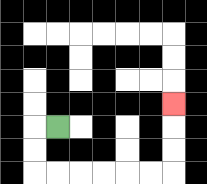{'start': '[2, 5]', 'end': '[7, 4]', 'path_directions': 'L,D,D,R,R,R,R,R,R,U,U,U', 'path_coordinates': '[[2, 5], [1, 5], [1, 6], [1, 7], [2, 7], [3, 7], [4, 7], [5, 7], [6, 7], [7, 7], [7, 6], [7, 5], [7, 4]]'}